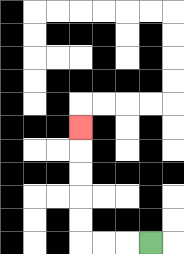{'start': '[6, 10]', 'end': '[3, 5]', 'path_directions': 'L,L,L,U,U,U,U,U', 'path_coordinates': '[[6, 10], [5, 10], [4, 10], [3, 10], [3, 9], [3, 8], [3, 7], [3, 6], [3, 5]]'}